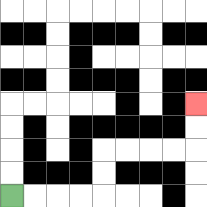{'start': '[0, 8]', 'end': '[8, 4]', 'path_directions': 'R,R,R,R,U,U,R,R,R,R,U,U', 'path_coordinates': '[[0, 8], [1, 8], [2, 8], [3, 8], [4, 8], [4, 7], [4, 6], [5, 6], [6, 6], [7, 6], [8, 6], [8, 5], [8, 4]]'}